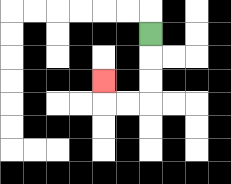{'start': '[6, 1]', 'end': '[4, 3]', 'path_directions': 'D,D,D,L,L,U', 'path_coordinates': '[[6, 1], [6, 2], [6, 3], [6, 4], [5, 4], [4, 4], [4, 3]]'}